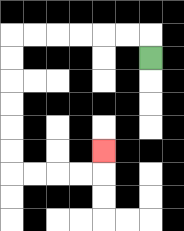{'start': '[6, 2]', 'end': '[4, 6]', 'path_directions': 'U,L,L,L,L,L,L,D,D,D,D,D,D,R,R,R,R,U', 'path_coordinates': '[[6, 2], [6, 1], [5, 1], [4, 1], [3, 1], [2, 1], [1, 1], [0, 1], [0, 2], [0, 3], [0, 4], [0, 5], [0, 6], [0, 7], [1, 7], [2, 7], [3, 7], [4, 7], [4, 6]]'}